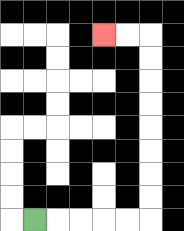{'start': '[1, 9]', 'end': '[4, 1]', 'path_directions': 'R,R,R,R,R,U,U,U,U,U,U,U,U,L,L', 'path_coordinates': '[[1, 9], [2, 9], [3, 9], [4, 9], [5, 9], [6, 9], [6, 8], [6, 7], [6, 6], [6, 5], [6, 4], [6, 3], [6, 2], [6, 1], [5, 1], [4, 1]]'}